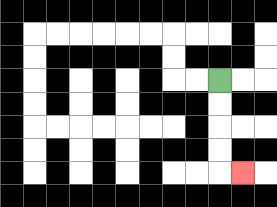{'start': '[9, 3]', 'end': '[10, 7]', 'path_directions': 'D,D,D,D,R', 'path_coordinates': '[[9, 3], [9, 4], [9, 5], [9, 6], [9, 7], [10, 7]]'}